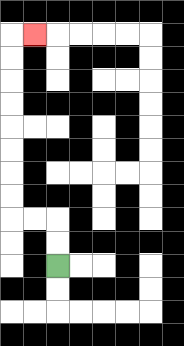{'start': '[2, 11]', 'end': '[1, 1]', 'path_directions': 'U,U,L,L,U,U,U,U,U,U,U,U,R', 'path_coordinates': '[[2, 11], [2, 10], [2, 9], [1, 9], [0, 9], [0, 8], [0, 7], [0, 6], [0, 5], [0, 4], [0, 3], [0, 2], [0, 1], [1, 1]]'}